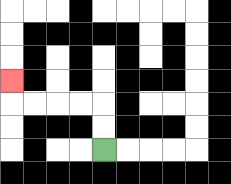{'start': '[4, 6]', 'end': '[0, 3]', 'path_directions': 'U,U,L,L,L,L,U', 'path_coordinates': '[[4, 6], [4, 5], [4, 4], [3, 4], [2, 4], [1, 4], [0, 4], [0, 3]]'}